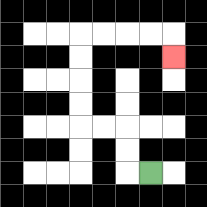{'start': '[6, 7]', 'end': '[7, 2]', 'path_directions': 'L,U,U,L,L,U,U,U,U,R,R,R,R,D', 'path_coordinates': '[[6, 7], [5, 7], [5, 6], [5, 5], [4, 5], [3, 5], [3, 4], [3, 3], [3, 2], [3, 1], [4, 1], [5, 1], [6, 1], [7, 1], [7, 2]]'}